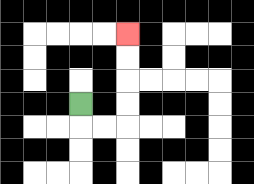{'start': '[3, 4]', 'end': '[5, 1]', 'path_directions': 'D,R,R,U,U,U,U', 'path_coordinates': '[[3, 4], [3, 5], [4, 5], [5, 5], [5, 4], [5, 3], [5, 2], [5, 1]]'}